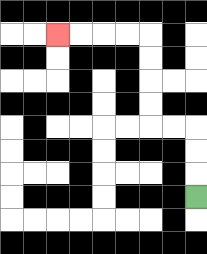{'start': '[8, 8]', 'end': '[2, 1]', 'path_directions': 'U,U,U,L,L,U,U,U,U,L,L,L,L', 'path_coordinates': '[[8, 8], [8, 7], [8, 6], [8, 5], [7, 5], [6, 5], [6, 4], [6, 3], [6, 2], [6, 1], [5, 1], [4, 1], [3, 1], [2, 1]]'}